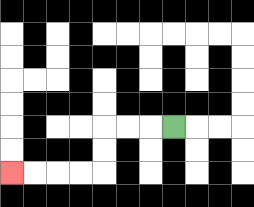{'start': '[7, 5]', 'end': '[0, 7]', 'path_directions': 'L,L,L,D,D,L,L,L,L', 'path_coordinates': '[[7, 5], [6, 5], [5, 5], [4, 5], [4, 6], [4, 7], [3, 7], [2, 7], [1, 7], [0, 7]]'}